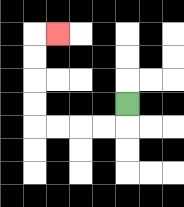{'start': '[5, 4]', 'end': '[2, 1]', 'path_directions': 'D,L,L,L,L,U,U,U,U,R', 'path_coordinates': '[[5, 4], [5, 5], [4, 5], [3, 5], [2, 5], [1, 5], [1, 4], [1, 3], [1, 2], [1, 1], [2, 1]]'}